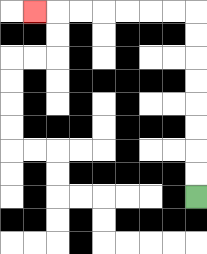{'start': '[8, 8]', 'end': '[1, 0]', 'path_directions': 'U,U,U,U,U,U,U,U,L,L,L,L,L,L,L', 'path_coordinates': '[[8, 8], [8, 7], [8, 6], [8, 5], [8, 4], [8, 3], [8, 2], [8, 1], [8, 0], [7, 0], [6, 0], [5, 0], [4, 0], [3, 0], [2, 0], [1, 0]]'}